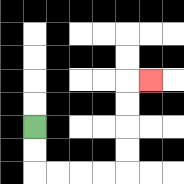{'start': '[1, 5]', 'end': '[6, 3]', 'path_directions': 'D,D,R,R,R,R,U,U,U,U,R', 'path_coordinates': '[[1, 5], [1, 6], [1, 7], [2, 7], [3, 7], [4, 7], [5, 7], [5, 6], [5, 5], [5, 4], [5, 3], [6, 3]]'}